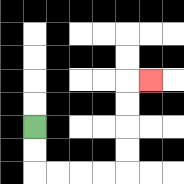{'start': '[1, 5]', 'end': '[6, 3]', 'path_directions': 'D,D,R,R,R,R,U,U,U,U,R', 'path_coordinates': '[[1, 5], [1, 6], [1, 7], [2, 7], [3, 7], [4, 7], [5, 7], [5, 6], [5, 5], [5, 4], [5, 3], [6, 3]]'}